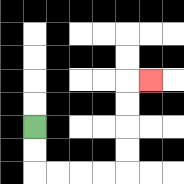{'start': '[1, 5]', 'end': '[6, 3]', 'path_directions': 'D,D,R,R,R,R,U,U,U,U,R', 'path_coordinates': '[[1, 5], [1, 6], [1, 7], [2, 7], [3, 7], [4, 7], [5, 7], [5, 6], [5, 5], [5, 4], [5, 3], [6, 3]]'}